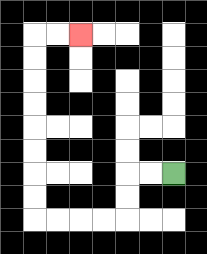{'start': '[7, 7]', 'end': '[3, 1]', 'path_directions': 'L,L,D,D,L,L,L,L,U,U,U,U,U,U,U,U,R,R', 'path_coordinates': '[[7, 7], [6, 7], [5, 7], [5, 8], [5, 9], [4, 9], [3, 9], [2, 9], [1, 9], [1, 8], [1, 7], [1, 6], [1, 5], [1, 4], [1, 3], [1, 2], [1, 1], [2, 1], [3, 1]]'}